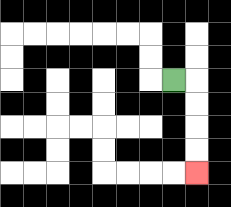{'start': '[7, 3]', 'end': '[8, 7]', 'path_directions': 'R,D,D,D,D', 'path_coordinates': '[[7, 3], [8, 3], [8, 4], [8, 5], [8, 6], [8, 7]]'}